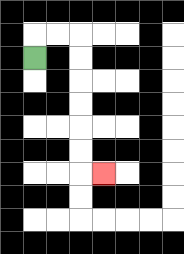{'start': '[1, 2]', 'end': '[4, 7]', 'path_directions': 'U,R,R,D,D,D,D,D,D,R', 'path_coordinates': '[[1, 2], [1, 1], [2, 1], [3, 1], [3, 2], [3, 3], [3, 4], [3, 5], [3, 6], [3, 7], [4, 7]]'}